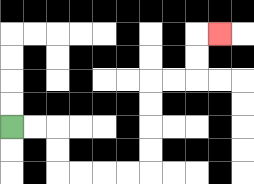{'start': '[0, 5]', 'end': '[9, 1]', 'path_directions': 'R,R,D,D,R,R,R,R,U,U,U,U,R,R,U,U,R', 'path_coordinates': '[[0, 5], [1, 5], [2, 5], [2, 6], [2, 7], [3, 7], [4, 7], [5, 7], [6, 7], [6, 6], [6, 5], [6, 4], [6, 3], [7, 3], [8, 3], [8, 2], [8, 1], [9, 1]]'}